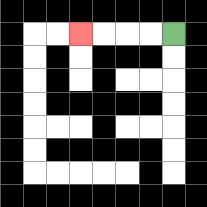{'start': '[7, 1]', 'end': '[3, 1]', 'path_directions': 'L,L,L,L', 'path_coordinates': '[[7, 1], [6, 1], [5, 1], [4, 1], [3, 1]]'}